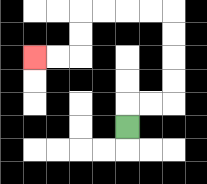{'start': '[5, 5]', 'end': '[1, 2]', 'path_directions': 'U,R,R,U,U,U,U,L,L,L,L,D,D,L,L', 'path_coordinates': '[[5, 5], [5, 4], [6, 4], [7, 4], [7, 3], [7, 2], [7, 1], [7, 0], [6, 0], [5, 0], [4, 0], [3, 0], [3, 1], [3, 2], [2, 2], [1, 2]]'}